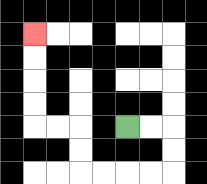{'start': '[5, 5]', 'end': '[1, 1]', 'path_directions': 'R,R,D,D,L,L,L,L,U,U,L,L,U,U,U,U', 'path_coordinates': '[[5, 5], [6, 5], [7, 5], [7, 6], [7, 7], [6, 7], [5, 7], [4, 7], [3, 7], [3, 6], [3, 5], [2, 5], [1, 5], [1, 4], [1, 3], [1, 2], [1, 1]]'}